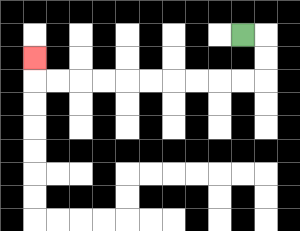{'start': '[10, 1]', 'end': '[1, 2]', 'path_directions': 'R,D,D,L,L,L,L,L,L,L,L,L,L,U', 'path_coordinates': '[[10, 1], [11, 1], [11, 2], [11, 3], [10, 3], [9, 3], [8, 3], [7, 3], [6, 3], [5, 3], [4, 3], [3, 3], [2, 3], [1, 3], [1, 2]]'}